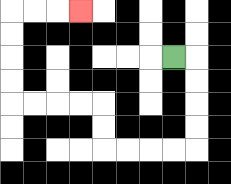{'start': '[7, 2]', 'end': '[3, 0]', 'path_directions': 'R,D,D,D,D,L,L,L,L,U,U,L,L,L,L,U,U,U,U,R,R,R', 'path_coordinates': '[[7, 2], [8, 2], [8, 3], [8, 4], [8, 5], [8, 6], [7, 6], [6, 6], [5, 6], [4, 6], [4, 5], [4, 4], [3, 4], [2, 4], [1, 4], [0, 4], [0, 3], [0, 2], [0, 1], [0, 0], [1, 0], [2, 0], [3, 0]]'}